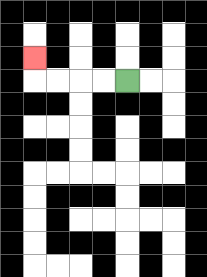{'start': '[5, 3]', 'end': '[1, 2]', 'path_directions': 'L,L,L,L,U', 'path_coordinates': '[[5, 3], [4, 3], [3, 3], [2, 3], [1, 3], [1, 2]]'}